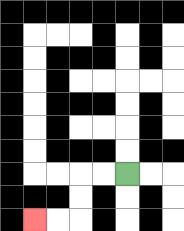{'start': '[5, 7]', 'end': '[1, 9]', 'path_directions': 'L,L,D,D,L,L', 'path_coordinates': '[[5, 7], [4, 7], [3, 7], [3, 8], [3, 9], [2, 9], [1, 9]]'}